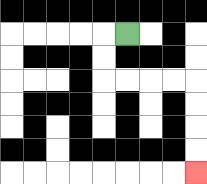{'start': '[5, 1]', 'end': '[8, 7]', 'path_directions': 'L,D,D,R,R,R,R,D,D,D,D', 'path_coordinates': '[[5, 1], [4, 1], [4, 2], [4, 3], [5, 3], [6, 3], [7, 3], [8, 3], [8, 4], [8, 5], [8, 6], [8, 7]]'}